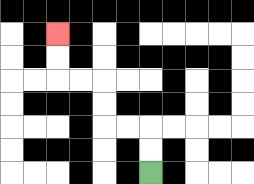{'start': '[6, 7]', 'end': '[2, 1]', 'path_directions': 'U,U,L,L,U,U,L,L,U,U', 'path_coordinates': '[[6, 7], [6, 6], [6, 5], [5, 5], [4, 5], [4, 4], [4, 3], [3, 3], [2, 3], [2, 2], [2, 1]]'}